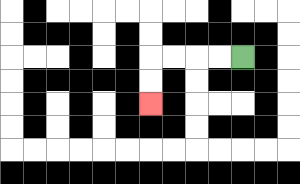{'start': '[10, 2]', 'end': '[6, 4]', 'path_directions': 'L,L,L,L,D,D', 'path_coordinates': '[[10, 2], [9, 2], [8, 2], [7, 2], [6, 2], [6, 3], [6, 4]]'}